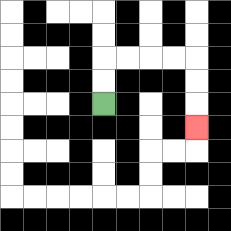{'start': '[4, 4]', 'end': '[8, 5]', 'path_directions': 'U,U,R,R,R,R,D,D,D', 'path_coordinates': '[[4, 4], [4, 3], [4, 2], [5, 2], [6, 2], [7, 2], [8, 2], [8, 3], [8, 4], [8, 5]]'}